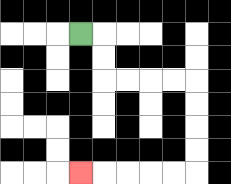{'start': '[3, 1]', 'end': '[3, 7]', 'path_directions': 'R,D,D,R,R,R,R,D,D,D,D,L,L,L,L,L', 'path_coordinates': '[[3, 1], [4, 1], [4, 2], [4, 3], [5, 3], [6, 3], [7, 3], [8, 3], [8, 4], [8, 5], [8, 6], [8, 7], [7, 7], [6, 7], [5, 7], [4, 7], [3, 7]]'}